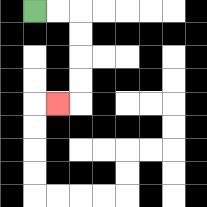{'start': '[1, 0]', 'end': '[2, 4]', 'path_directions': 'R,R,D,D,D,D,L', 'path_coordinates': '[[1, 0], [2, 0], [3, 0], [3, 1], [3, 2], [3, 3], [3, 4], [2, 4]]'}